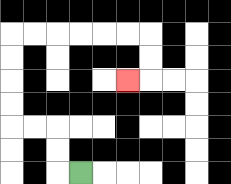{'start': '[3, 7]', 'end': '[5, 3]', 'path_directions': 'L,U,U,L,L,U,U,U,U,R,R,R,R,R,R,D,D,L', 'path_coordinates': '[[3, 7], [2, 7], [2, 6], [2, 5], [1, 5], [0, 5], [0, 4], [0, 3], [0, 2], [0, 1], [1, 1], [2, 1], [3, 1], [4, 1], [5, 1], [6, 1], [6, 2], [6, 3], [5, 3]]'}